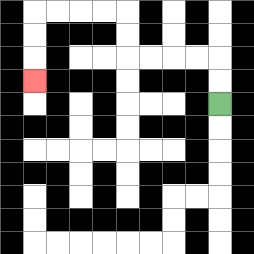{'start': '[9, 4]', 'end': '[1, 3]', 'path_directions': 'U,U,L,L,L,L,U,U,L,L,L,L,D,D,D', 'path_coordinates': '[[9, 4], [9, 3], [9, 2], [8, 2], [7, 2], [6, 2], [5, 2], [5, 1], [5, 0], [4, 0], [3, 0], [2, 0], [1, 0], [1, 1], [1, 2], [1, 3]]'}